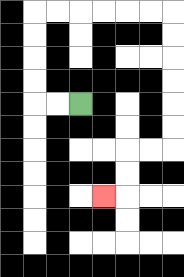{'start': '[3, 4]', 'end': '[4, 8]', 'path_directions': 'L,L,U,U,U,U,R,R,R,R,R,R,D,D,D,D,D,D,L,L,D,D,L', 'path_coordinates': '[[3, 4], [2, 4], [1, 4], [1, 3], [1, 2], [1, 1], [1, 0], [2, 0], [3, 0], [4, 0], [5, 0], [6, 0], [7, 0], [7, 1], [7, 2], [7, 3], [7, 4], [7, 5], [7, 6], [6, 6], [5, 6], [5, 7], [5, 8], [4, 8]]'}